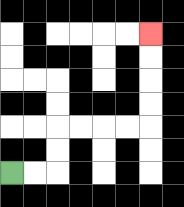{'start': '[0, 7]', 'end': '[6, 1]', 'path_directions': 'R,R,U,U,R,R,R,R,U,U,U,U', 'path_coordinates': '[[0, 7], [1, 7], [2, 7], [2, 6], [2, 5], [3, 5], [4, 5], [5, 5], [6, 5], [6, 4], [6, 3], [6, 2], [6, 1]]'}